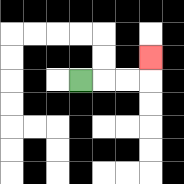{'start': '[3, 3]', 'end': '[6, 2]', 'path_directions': 'R,R,R,U', 'path_coordinates': '[[3, 3], [4, 3], [5, 3], [6, 3], [6, 2]]'}